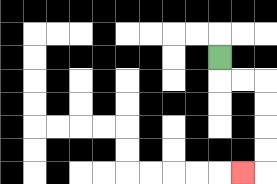{'start': '[9, 2]', 'end': '[10, 7]', 'path_directions': 'D,R,R,D,D,D,D,L', 'path_coordinates': '[[9, 2], [9, 3], [10, 3], [11, 3], [11, 4], [11, 5], [11, 6], [11, 7], [10, 7]]'}